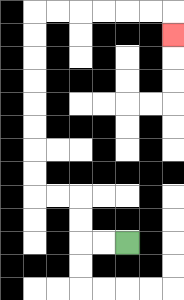{'start': '[5, 10]', 'end': '[7, 1]', 'path_directions': 'L,L,U,U,L,L,U,U,U,U,U,U,U,U,R,R,R,R,R,R,D', 'path_coordinates': '[[5, 10], [4, 10], [3, 10], [3, 9], [3, 8], [2, 8], [1, 8], [1, 7], [1, 6], [1, 5], [1, 4], [1, 3], [1, 2], [1, 1], [1, 0], [2, 0], [3, 0], [4, 0], [5, 0], [6, 0], [7, 0], [7, 1]]'}